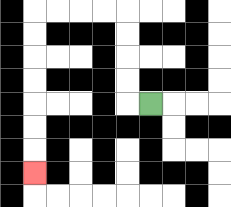{'start': '[6, 4]', 'end': '[1, 7]', 'path_directions': 'L,U,U,U,U,L,L,L,L,D,D,D,D,D,D,D', 'path_coordinates': '[[6, 4], [5, 4], [5, 3], [5, 2], [5, 1], [5, 0], [4, 0], [3, 0], [2, 0], [1, 0], [1, 1], [1, 2], [1, 3], [1, 4], [1, 5], [1, 6], [1, 7]]'}